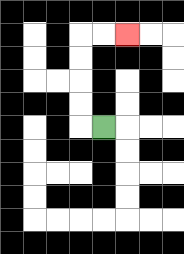{'start': '[4, 5]', 'end': '[5, 1]', 'path_directions': 'L,U,U,U,U,R,R', 'path_coordinates': '[[4, 5], [3, 5], [3, 4], [3, 3], [3, 2], [3, 1], [4, 1], [5, 1]]'}